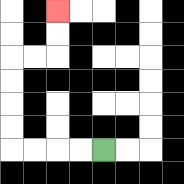{'start': '[4, 6]', 'end': '[2, 0]', 'path_directions': 'L,L,L,L,U,U,U,U,R,R,U,U', 'path_coordinates': '[[4, 6], [3, 6], [2, 6], [1, 6], [0, 6], [0, 5], [0, 4], [0, 3], [0, 2], [1, 2], [2, 2], [2, 1], [2, 0]]'}